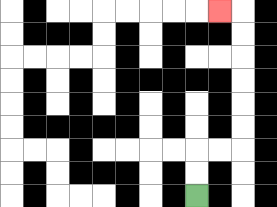{'start': '[8, 8]', 'end': '[9, 0]', 'path_directions': 'U,U,R,R,U,U,U,U,U,U,L', 'path_coordinates': '[[8, 8], [8, 7], [8, 6], [9, 6], [10, 6], [10, 5], [10, 4], [10, 3], [10, 2], [10, 1], [10, 0], [9, 0]]'}